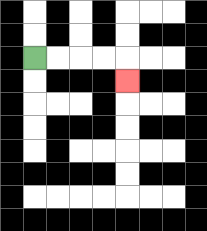{'start': '[1, 2]', 'end': '[5, 3]', 'path_directions': 'R,R,R,R,D', 'path_coordinates': '[[1, 2], [2, 2], [3, 2], [4, 2], [5, 2], [5, 3]]'}